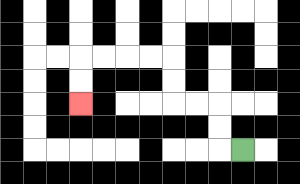{'start': '[10, 6]', 'end': '[3, 4]', 'path_directions': 'L,U,U,L,L,U,U,L,L,L,L,D,D', 'path_coordinates': '[[10, 6], [9, 6], [9, 5], [9, 4], [8, 4], [7, 4], [7, 3], [7, 2], [6, 2], [5, 2], [4, 2], [3, 2], [3, 3], [3, 4]]'}